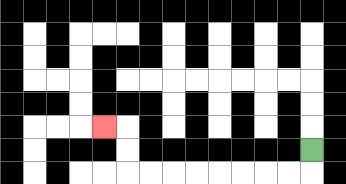{'start': '[13, 6]', 'end': '[4, 5]', 'path_directions': 'D,L,L,L,L,L,L,L,L,U,U,L', 'path_coordinates': '[[13, 6], [13, 7], [12, 7], [11, 7], [10, 7], [9, 7], [8, 7], [7, 7], [6, 7], [5, 7], [5, 6], [5, 5], [4, 5]]'}